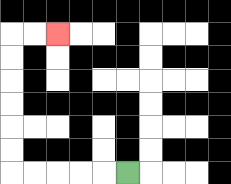{'start': '[5, 7]', 'end': '[2, 1]', 'path_directions': 'L,L,L,L,L,U,U,U,U,U,U,R,R', 'path_coordinates': '[[5, 7], [4, 7], [3, 7], [2, 7], [1, 7], [0, 7], [0, 6], [0, 5], [0, 4], [0, 3], [0, 2], [0, 1], [1, 1], [2, 1]]'}